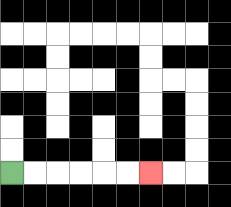{'start': '[0, 7]', 'end': '[6, 7]', 'path_directions': 'R,R,R,R,R,R', 'path_coordinates': '[[0, 7], [1, 7], [2, 7], [3, 7], [4, 7], [5, 7], [6, 7]]'}